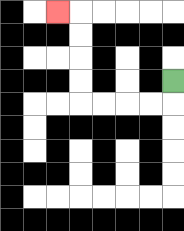{'start': '[7, 3]', 'end': '[2, 0]', 'path_directions': 'D,L,L,L,L,U,U,U,U,L', 'path_coordinates': '[[7, 3], [7, 4], [6, 4], [5, 4], [4, 4], [3, 4], [3, 3], [3, 2], [3, 1], [3, 0], [2, 0]]'}